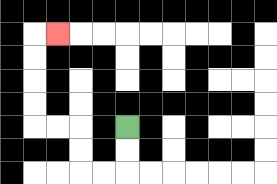{'start': '[5, 5]', 'end': '[2, 1]', 'path_directions': 'D,D,L,L,U,U,L,L,U,U,U,U,R', 'path_coordinates': '[[5, 5], [5, 6], [5, 7], [4, 7], [3, 7], [3, 6], [3, 5], [2, 5], [1, 5], [1, 4], [1, 3], [1, 2], [1, 1], [2, 1]]'}